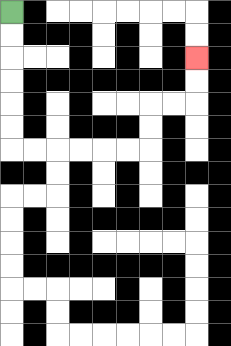{'start': '[0, 0]', 'end': '[8, 2]', 'path_directions': 'D,D,D,D,D,D,R,R,R,R,R,R,U,U,R,R,U,U', 'path_coordinates': '[[0, 0], [0, 1], [0, 2], [0, 3], [0, 4], [0, 5], [0, 6], [1, 6], [2, 6], [3, 6], [4, 6], [5, 6], [6, 6], [6, 5], [6, 4], [7, 4], [8, 4], [8, 3], [8, 2]]'}